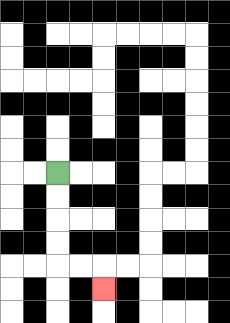{'start': '[2, 7]', 'end': '[4, 12]', 'path_directions': 'D,D,D,D,R,R,D', 'path_coordinates': '[[2, 7], [2, 8], [2, 9], [2, 10], [2, 11], [3, 11], [4, 11], [4, 12]]'}